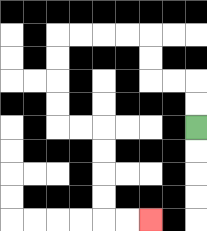{'start': '[8, 5]', 'end': '[6, 9]', 'path_directions': 'U,U,L,L,U,U,L,L,L,L,D,D,D,D,R,R,D,D,D,D,R,R', 'path_coordinates': '[[8, 5], [8, 4], [8, 3], [7, 3], [6, 3], [6, 2], [6, 1], [5, 1], [4, 1], [3, 1], [2, 1], [2, 2], [2, 3], [2, 4], [2, 5], [3, 5], [4, 5], [4, 6], [4, 7], [4, 8], [4, 9], [5, 9], [6, 9]]'}